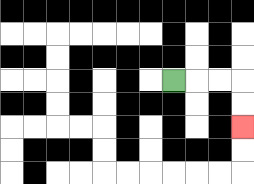{'start': '[7, 3]', 'end': '[10, 5]', 'path_directions': 'R,R,R,D,D', 'path_coordinates': '[[7, 3], [8, 3], [9, 3], [10, 3], [10, 4], [10, 5]]'}